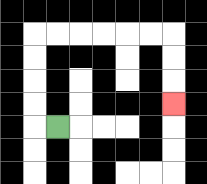{'start': '[2, 5]', 'end': '[7, 4]', 'path_directions': 'L,U,U,U,U,R,R,R,R,R,R,D,D,D', 'path_coordinates': '[[2, 5], [1, 5], [1, 4], [1, 3], [1, 2], [1, 1], [2, 1], [3, 1], [4, 1], [5, 1], [6, 1], [7, 1], [7, 2], [7, 3], [7, 4]]'}